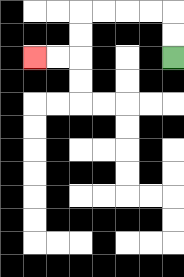{'start': '[7, 2]', 'end': '[1, 2]', 'path_directions': 'U,U,L,L,L,L,D,D,L,L', 'path_coordinates': '[[7, 2], [7, 1], [7, 0], [6, 0], [5, 0], [4, 0], [3, 0], [3, 1], [3, 2], [2, 2], [1, 2]]'}